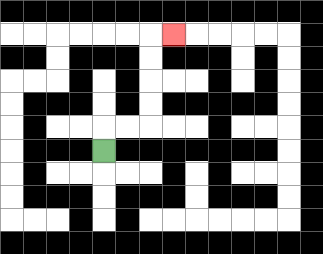{'start': '[4, 6]', 'end': '[7, 1]', 'path_directions': 'U,R,R,U,U,U,U,R', 'path_coordinates': '[[4, 6], [4, 5], [5, 5], [6, 5], [6, 4], [6, 3], [6, 2], [6, 1], [7, 1]]'}